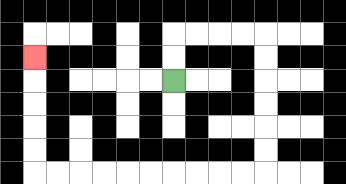{'start': '[7, 3]', 'end': '[1, 2]', 'path_directions': 'U,U,R,R,R,R,D,D,D,D,D,D,L,L,L,L,L,L,L,L,L,L,U,U,U,U,U', 'path_coordinates': '[[7, 3], [7, 2], [7, 1], [8, 1], [9, 1], [10, 1], [11, 1], [11, 2], [11, 3], [11, 4], [11, 5], [11, 6], [11, 7], [10, 7], [9, 7], [8, 7], [7, 7], [6, 7], [5, 7], [4, 7], [3, 7], [2, 7], [1, 7], [1, 6], [1, 5], [1, 4], [1, 3], [1, 2]]'}